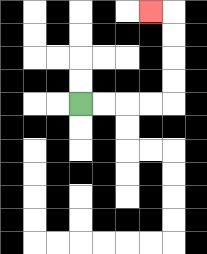{'start': '[3, 4]', 'end': '[6, 0]', 'path_directions': 'R,R,R,R,U,U,U,U,L', 'path_coordinates': '[[3, 4], [4, 4], [5, 4], [6, 4], [7, 4], [7, 3], [7, 2], [7, 1], [7, 0], [6, 0]]'}